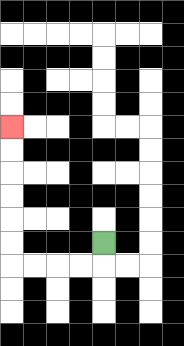{'start': '[4, 10]', 'end': '[0, 5]', 'path_directions': 'D,L,L,L,L,U,U,U,U,U,U', 'path_coordinates': '[[4, 10], [4, 11], [3, 11], [2, 11], [1, 11], [0, 11], [0, 10], [0, 9], [0, 8], [0, 7], [0, 6], [0, 5]]'}